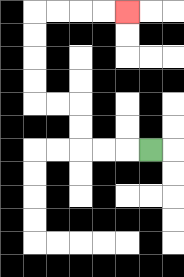{'start': '[6, 6]', 'end': '[5, 0]', 'path_directions': 'L,L,L,U,U,L,L,U,U,U,U,R,R,R,R', 'path_coordinates': '[[6, 6], [5, 6], [4, 6], [3, 6], [3, 5], [3, 4], [2, 4], [1, 4], [1, 3], [1, 2], [1, 1], [1, 0], [2, 0], [3, 0], [4, 0], [5, 0]]'}